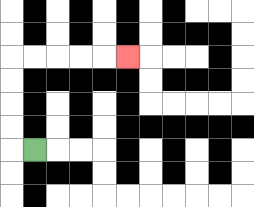{'start': '[1, 6]', 'end': '[5, 2]', 'path_directions': 'L,U,U,U,U,R,R,R,R,R', 'path_coordinates': '[[1, 6], [0, 6], [0, 5], [0, 4], [0, 3], [0, 2], [1, 2], [2, 2], [3, 2], [4, 2], [5, 2]]'}